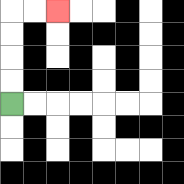{'start': '[0, 4]', 'end': '[2, 0]', 'path_directions': 'U,U,U,U,R,R', 'path_coordinates': '[[0, 4], [0, 3], [0, 2], [0, 1], [0, 0], [1, 0], [2, 0]]'}